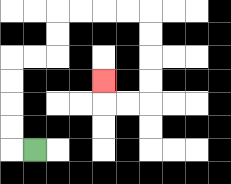{'start': '[1, 6]', 'end': '[4, 3]', 'path_directions': 'L,U,U,U,U,R,R,U,U,R,R,R,R,D,D,D,D,L,L,U', 'path_coordinates': '[[1, 6], [0, 6], [0, 5], [0, 4], [0, 3], [0, 2], [1, 2], [2, 2], [2, 1], [2, 0], [3, 0], [4, 0], [5, 0], [6, 0], [6, 1], [6, 2], [6, 3], [6, 4], [5, 4], [4, 4], [4, 3]]'}